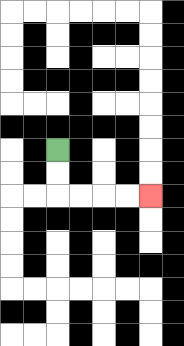{'start': '[2, 6]', 'end': '[6, 8]', 'path_directions': 'D,D,R,R,R,R', 'path_coordinates': '[[2, 6], [2, 7], [2, 8], [3, 8], [4, 8], [5, 8], [6, 8]]'}